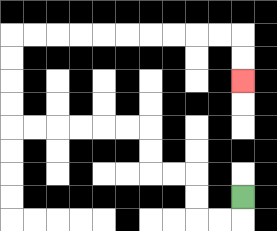{'start': '[10, 8]', 'end': '[10, 3]', 'path_directions': 'D,L,L,U,U,L,L,U,U,L,L,L,L,L,L,U,U,U,U,R,R,R,R,R,R,R,R,R,R,D,D', 'path_coordinates': '[[10, 8], [10, 9], [9, 9], [8, 9], [8, 8], [8, 7], [7, 7], [6, 7], [6, 6], [6, 5], [5, 5], [4, 5], [3, 5], [2, 5], [1, 5], [0, 5], [0, 4], [0, 3], [0, 2], [0, 1], [1, 1], [2, 1], [3, 1], [4, 1], [5, 1], [6, 1], [7, 1], [8, 1], [9, 1], [10, 1], [10, 2], [10, 3]]'}